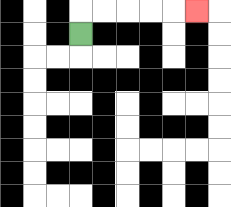{'start': '[3, 1]', 'end': '[8, 0]', 'path_directions': 'U,R,R,R,R,R', 'path_coordinates': '[[3, 1], [3, 0], [4, 0], [5, 0], [6, 0], [7, 0], [8, 0]]'}